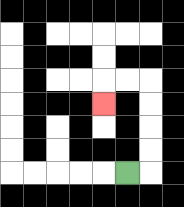{'start': '[5, 7]', 'end': '[4, 4]', 'path_directions': 'R,U,U,U,U,L,L,D', 'path_coordinates': '[[5, 7], [6, 7], [6, 6], [6, 5], [6, 4], [6, 3], [5, 3], [4, 3], [4, 4]]'}